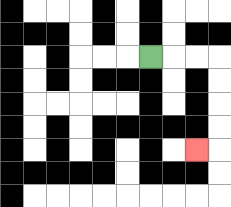{'start': '[6, 2]', 'end': '[8, 6]', 'path_directions': 'R,R,R,D,D,D,D,L', 'path_coordinates': '[[6, 2], [7, 2], [8, 2], [9, 2], [9, 3], [9, 4], [9, 5], [9, 6], [8, 6]]'}